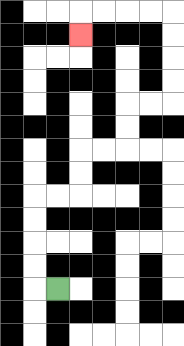{'start': '[2, 12]', 'end': '[3, 1]', 'path_directions': 'L,U,U,U,U,R,R,U,U,R,R,U,U,R,R,U,U,U,U,L,L,L,L,D', 'path_coordinates': '[[2, 12], [1, 12], [1, 11], [1, 10], [1, 9], [1, 8], [2, 8], [3, 8], [3, 7], [3, 6], [4, 6], [5, 6], [5, 5], [5, 4], [6, 4], [7, 4], [7, 3], [7, 2], [7, 1], [7, 0], [6, 0], [5, 0], [4, 0], [3, 0], [3, 1]]'}